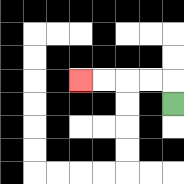{'start': '[7, 4]', 'end': '[3, 3]', 'path_directions': 'U,L,L,L,L', 'path_coordinates': '[[7, 4], [7, 3], [6, 3], [5, 3], [4, 3], [3, 3]]'}